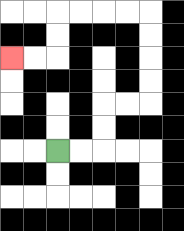{'start': '[2, 6]', 'end': '[0, 2]', 'path_directions': 'R,R,U,U,R,R,U,U,U,U,L,L,L,L,D,D,L,L', 'path_coordinates': '[[2, 6], [3, 6], [4, 6], [4, 5], [4, 4], [5, 4], [6, 4], [6, 3], [6, 2], [6, 1], [6, 0], [5, 0], [4, 0], [3, 0], [2, 0], [2, 1], [2, 2], [1, 2], [0, 2]]'}